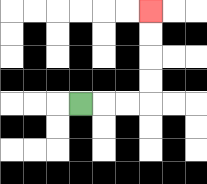{'start': '[3, 4]', 'end': '[6, 0]', 'path_directions': 'R,R,R,U,U,U,U', 'path_coordinates': '[[3, 4], [4, 4], [5, 4], [6, 4], [6, 3], [6, 2], [6, 1], [6, 0]]'}